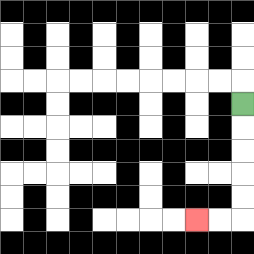{'start': '[10, 4]', 'end': '[8, 9]', 'path_directions': 'D,D,D,D,D,L,L', 'path_coordinates': '[[10, 4], [10, 5], [10, 6], [10, 7], [10, 8], [10, 9], [9, 9], [8, 9]]'}